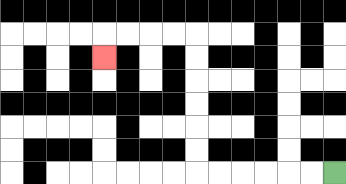{'start': '[14, 7]', 'end': '[4, 2]', 'path_directions': 'L,L,L,L,L,L,U,U,U,U,U,U,L,L,L,L,D', 'path_coordinates': '[[14, 7], [13, 7], [12, 7], [11, 7], [10, 7], [9, 7], [8, 7], [8, 6], [8, 5], [8, 4], [8, 3], [8, 2], [8, 1], [7, 1], [6, 1], [5, 1], [4, 1], [4, 2]]'}